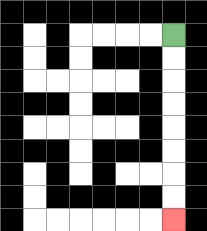{'start': '[7, 1]', 'end': '[7, 9]', 'path_directions': 'D,D,D,D,D,D,D,D', 'path_coordinates': '[[7, 1], [7, 2], [7, 3], [7, 4], [7, 5], [7, 6], [7, 7], [7, 8], [7, 9]]'}